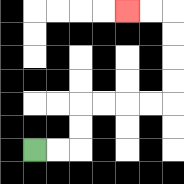{'start': '[1, 6]', 'end': '[5, 0]', 'path_directions': 'R,R,U,U,R,R,R,R,U,U,U,U,L,L', 'path_coordinates': '[[1, 6], [2, 6], [3, 6], [3, 5], [3, 4], [4, 4], [5, 4], [6, 4], [7, 4], [7, 3], [7, 2], [7, 1], [7, 0], [6, 0], [5, 0]]'}